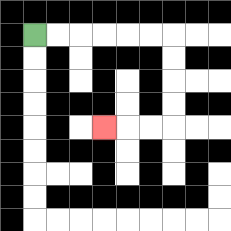{'start': '[1, 1]', 'end': '[4, 5]', 'path_directions': 'R,R,R,R,R,R,D,D,D,D,L,L,L', 'path_coordinates': '[[1, 1], [2, 1], [3, 1], [4, 1], [5, 1], [6, 1], [7, 1], [7, 2], [7, 3], [7, 4], [7, 5], [6, 5], [5, 5], [4, 5]]'}